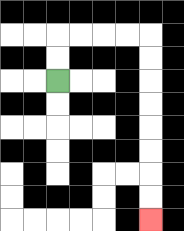{'start': '[2, 3]', 'end': '[6, 9]', 'path_directions': 'U,U,R,R,R,R,D,D,D,D,D,D,D,D', 'path_coordinates': '[[2, 3], [2, 2], [2, 1], [3, 1], [4, 1], [5, 1], [6, 1], [6, 2], [6, 3], [6, 4], [6, 5], [6, 6], [6, 7], [6, 8], [6, 9]]'}